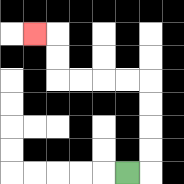{'start': '[5, 7]', 'end': '[1, 1]', 'path_directions': 'R,U,U,U,U,L,L,L,L,U,U,L', 'path_coordinates': '[[5, 7], [6, 7], [6, 6], [6, 5], [6, 4], [6, 3], [5, 3], [4, 3], [3, 3], [2, 3], [2, 2], [2, 1], [1, 1]]'}